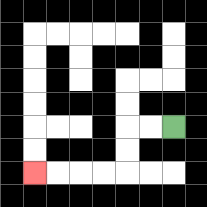{'start': '[7, 5]', 'end': '[1, 7]', 'path_directions': 'L,L,D,D,L,L,L,L', 'path_coordinates': '[[7, 5], [6, 5], [5, 5], [5, 6], [5, 7], [4, 7], [3, 7], [2, 7], [1, 7]]'}